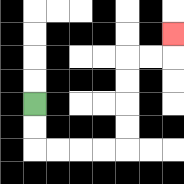{'start': '[1, 4]', 'end': '[7, 1]', 'path_directions': 'D,D,R,R,R,R,U,U,U,U,R,R,U', 'path_coordinates': '[[1, 4], [1, 5], [1, 6], [2, 6], [3, 6], [4, 6], [5, 6], [5, 5], [5, 4], [5, 3], [5, 2], [6, 2], [7, 2], [7, 1]]'}